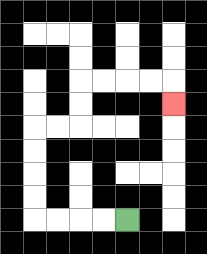{'start': '[5, 9]', 'end': '[7, 4]', 'path_directions': 'L,L,L,L,U,U,U,U,R,R,U,U,R,R,R,R,D', 'path_coordinates': '[[5, 9], [4, 9], [3, 9], [2, 9], [1, 9], [1, 8], [1, 7], [1, 6], [1, 5], [2, 5], [3, 5], [3, 4], [3, 3], [4, 3], [5, 3], [6, 3], [7, 3], [7, 4]]'}